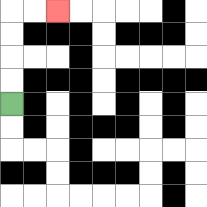{'start': '[0, 4]', 'end': '[2, 0]', 'path_directions': 'U,U,U,U,R,R', 'path_coordinates': '[[0, 4], [0, 3], [0, 2], [0, 1], [0, 0], [1, 0], [2, 0]]'}